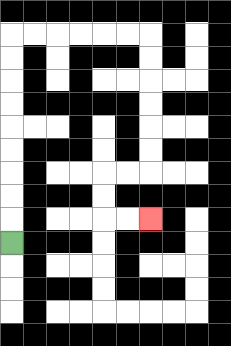{'start': '[0, 10]', 'end': '[6, 9]', 'path_directions': 'U,U,U,U,U,U,U,U,U,R,R,R,R,R,R,D,D,D,D,D,D,L,L,D,D,R,R', 'path_coordinates': '[[0, 10], [0, 9], [0, 8], [0, 7], [0, 6], [0, 5], [0, 4], [0, 3], [0, 2], [0, 1], [1, 1], [2, 1], [3, 1], [4, 1], [5, 1], [6, 1], [6, 2], [6, 3], [6, 4], [6, 5], [6, 6], [6, 7], [5, 7], [4, 7], [4, 8], [4, 9], [5, 9], [6, 9]]'}